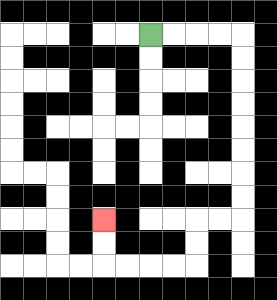{'start': '[6, 1]', 'end': '[4, 9]', 'path_directions': 'R,R,R,R,D,D,D,D,D,D,D,D,L,L,D,D,L,L,L,L,U,U', 'path_coordinates': '[[6, 1], [7, 1], [8, 1], [9, 1], [10, 1], [10, 2], [10, 3], [10, 4], [10, 5], [10, 6], [10, 7], [10, 8], [10, 9], [9, 9], [8, 9], [8, 10], [8, 11], [7, 11], [6, 11], [5, 11], [4, 11], [4, 10], [4, 9]]'}